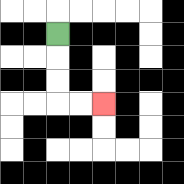{'start': '[2, 1]', 'end': '[4, 4]', 'path_directions': 'D,D,D,R,R', 'path_coordinates': '[[2, 1], [2, 2], [2, 3], [2, 4], [3, 4], [4, 4]]'}